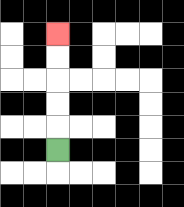{'start': '[2, 6]', 'end': '[2, 1]', 'path_directions': 'U,U,U,U,U', 'path_coordinates': '[[2, 6], [2, 5], [2, 4], [2, 3], [2, 2], [2, 1]]'}